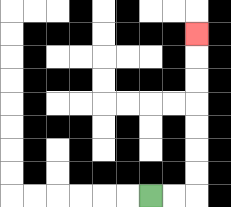{'start': '[6, 8]', 'end': '[8, 1]', 'path_directions': 'R,R,U,U,U,U,U,U,U', 'path_coordinates': '[[6, 8], [7, 8], [8, 8], [8, 7], [8, 6], [8, 5], [8, 4], [8, 3], [8, 2], [8, 1]]'}